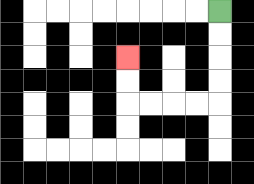{'start': '[9, 0]', 'end': '[5, 2]', 'path_directions': 'D,D,D,D,L,L,L,L,U,U', 'path_coordinates': '[[9, 0], [9, 1], [9, 2], [9, 3], [9, 4], [8, 4], [7, 4], [6, 4], [5, 4], [5, 3], [5, 2]]'}